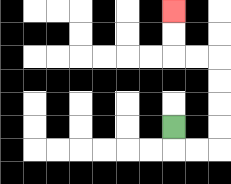{'start': '[7, 5]', 'end': '[7, 0]', 'path_directions': 'D,R,R,U,U,U,U,L,L,U,U', 'path_coordinates': '[[7, 5], [7, 6], [8, 6], [9, 6], [9, 5], [9, 4], [9, 3], [9, 2], [8, 2], [7, 2], [7, 1], [7, 0]]'}